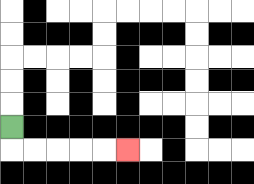{'start': '[0, 5]', 'end': '[5, 6]', 'path_directions': 'D,R,R,R,R,R', 'path_coordinates': '[[0, 5], [0, 6], [1, 6], [2, 6], [3, 6], [4, 6], [5, 6]]'}